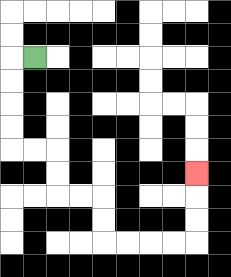{'start': '[1, 2]', 'end': '[8, 7]', 'path_directions': 'L,D,D,D,D,R,R,D,D,R,R,D,D,R,R,R,R,U,U,U', 'path_coordinates': '[[1, 2], [0, 2], [0, 3], [0, 4], [0, 5], [0, 6], [1, 6], [2, 6], [2, 7], [2, 8], [3, 8], [4, 8], [4, 9], [4, 10], [5, 10], [6, 10], [7, 10], [8, 10], [8, 9], [8, 8], [8, 7]]'}